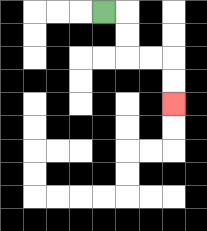{'start': '[4, 0]', 'end': '[7, 4]', 'path_directions': 'R,D,D,R,R,D,D', 'path_coordinates': '[[4, 0], [5, 0], [5, 1], [5, 2], [6, 2], [7, 2], [7, 3], [7, 4]]'}